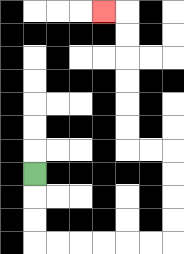{'start': '[1, 7]', 'end': '[4, 0]', 'path_directions': 'D,D,D,R,R,R,R,R,R,U,U,U,U,L,L,U,U,U,U,U,U,L', 'path_coordinates': '[[1, 7], [1, 8], [1, 9], [1, 10], [2, 10], [3, 10], [4, 10], [5, 10], [6, 10], [7, 10], [7, 9], [7, 8], [7, 7], [7, 6], [6, 6], [5, 6], [5, 5], [5, 4], [5, 3], [5, 2], [5, 1], [5, 0], [4, 0]]'}